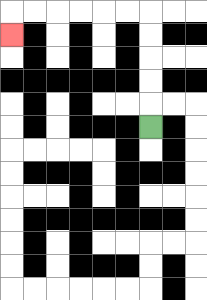{'start': '[6, 5]', 'end': '[0, 1]', 'path_directions': 'U,U,U,U,U,L,L,L,L,L,L,D', 'path_coordinates': '[[6, 5], [6, 4], [6, 3], [6, 2], [6, 1], [6, 0], [5, 0], [4, 0], [3, 0], [2, 0], [1, 0], [0, 0], [0, 1]]'}